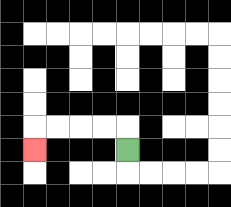{'start': '[5, 6]', 'end': '[1, 6]', 'path_directions': 'U,L,L,L,L,D', 'path_coordinates': '[[5, 6], [5, 5], [4, 5], [3, 5], [2, 5], [1, 5], [1, 6]]'}